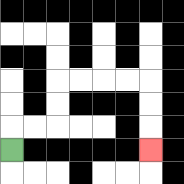{'start': '[0, 6]', 'end': '[6, 6]', 'path_directions': 'U,R,R,U,U,R,R,R,R,D,D,D', 'path_coordinates': '[[0, 6], [0, 5], [1, 5], [2, 5], [2, 4], [2, 3], [3, 3], [4, 3], [5, 3], [6, 3], [6, 4], [6, 5], [6, 6]]'}